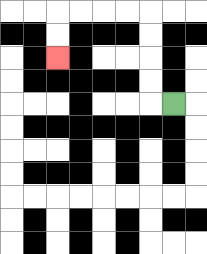{'start': '[7, 4]', 'end': '[2, 2]', 'path_directions': 'L,U,U,U,U,L,L,L,L,D,D', 'path_coordinates': '[[7, 4], [6, 4], [6, 3], [6, 2], [6, 1], [6, 0], [5, 0], [4, 0], [3, 0], [2, 0], [2, 1], [2, 2]]'}